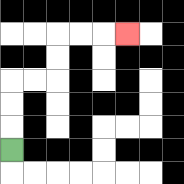{'start': '[0, 6]', 'end': '[5, 1]', 'path_directions': 'U,U,U,R,R,U,U,R,R,R', 'path_coordinates': '[[0, 6], [0, 5], [0, 4], [0, 3], [1, 3], [2, 3], [2, 2], [2, 1], [3, 1], [4, 1], [5, 1]]'}